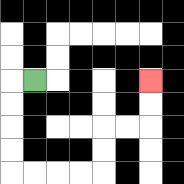{'start': '[1, 3]', 'end': '[6, 3]', 'path_directions': 'L,D,D,D,D,R,R,R,R,U,U,R,R,U,U', 'path_coordinates': '[[1, 3], [0, 3], [0, 4], [0, 5], [0, 6], [0, 7], [1, 7], [2, 7], [3, 7], [4, 7], [4, 6], [4, 5], [5, 5], [6, 5], [6, 4], [6, 3]]'}